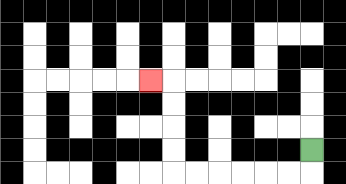{'start': '[13, 6]', 'end': '[6, 3]', 'path_directions': 'D,L,L,L,L,L,L,U,U,U,U,L', 'path_coordinates': '[[13, 6], [13, 7], [12, 7], [11, 7], [10, 7], [9, 7], [8, 7], [7, 7], [7, 6], [7, 5], [7, 4], [7, 3], [6, 3]]'}